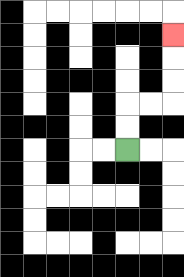{'start': '[5, 6]', 'end': '[7, 1]', 'path_directions': 'U,U,R,R,U,U,U', 'path_coordinates': '[[5, 6], [5, 5], [5, 4], [6, 4], [7, 4], [7, 3], [7, 2], [7, 1]]'}